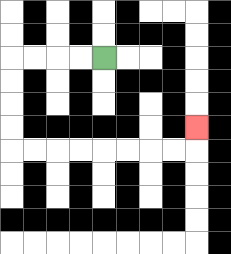{'start': '[4, 2]', 'end': '[8, 5]', 'path_directions': 'L,L,L,L,D,D,D,D,R,R,R,R,R,R,R,R,U', 'path_coordinates': '[[4, 2], [3, 2], [2, 2], [1, 2], [0, 2], [0, 3], [0, 4], [0, 5], [0, 6], [1, 6], [2, 6], [3, 6], [4, 6], [5, 6], [6, 6], [7, 6], [8, 6], [8, 5]]'}